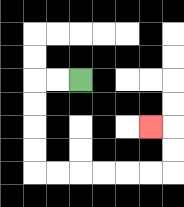{'start': '[3, 3]', 'end': '[6, 5]', 'path_directions': 'L,L,D,D,D,D,R,R,R,R,R,R,U,U,L', 'path_coordinates': '[[3, 3], [2, 3], [1, 3], [1, 4], [1, 5], [1, 6], [1, 7], [2, 7], [3, 7], [4, 7], [5, 7], [6, 7], [7, 7], [7, 6], [7, 5], [6, 5]]'}